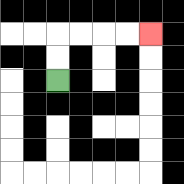{'start': '[2, 3]', 'end': '[6, 1]', 'path_directions': 'U,U,R,R,R,R', 'path_coordinates': '[[2, 3], [2, 2], [2, 1], [3, 1], [4, 1], [5, 1], [6, 1]]'}